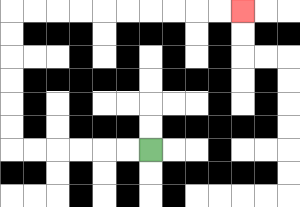{'start': '[6, 6]', 'end': '[10, 0]', 'path_directions': 'L,L,L,L,L,L,U,U,U,U,U,U,R,R,R,R,R,R,R,R,R,R', 'path_coordinates': '[[6, 6], [5, 6], [4, 6], [3, 6], [2, 6], [1, 6], [0, 6], [0, 5], [0, 4], [0, 3], [0, 2], [0, 1], [0, 0], [1, 0], [2, 0], [3, 0], [4, 0], [5, 0], [6, 0], [7, 0], [8, 0], [9, 0], [10, 0]]'}